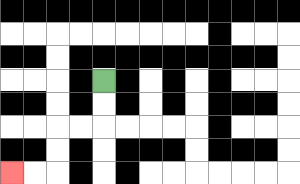{'start': '[4, 3]', 'end': '[0, 7]', 'path_directions': 'D,D,L,L,D,D,L,L', 'path_coordinates': '[[4, 3], [4, 4], [4, 5], [3, 5], [2, 5], [2, 6], [2, 7], [1, 7], [0, 7]]'}